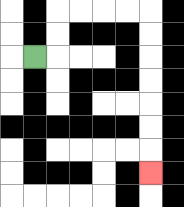{'start': '[1, 2]', 'end': '[6, 7]', 'path_directions': 'R,U,U,R,R,R,R,D,D,D,D,D,D,D', 'path_coordinates': '[[1, 2], [2, 2], [2, 1], [2, 0], [3, 0], [4, 0], [5, 0], [6, 0], [6, 1], [6, 2], [6, 3], [6, 4], [6, 5], [6, 6], [6, 7]]'}